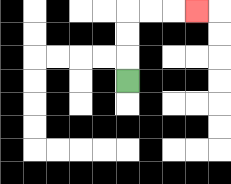{'start': '[5, 3]', 'end': '[8, 0]', 'path_directions': 'U,U,U,R,R,R', 'path_coordinates': '[[5, 3], [5, 2], [5, 1], [5, 0], [6, 0], [7, 0], [8, 0]]'}